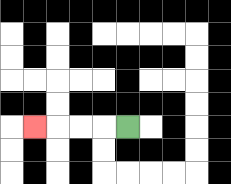{'start': '[5, 5]', 'end': '[1, 5]', 'path_directions': 'L,L,L,L', 'path_coordinates': '[[5, 5], [4, 5], [3, 5], [2, 5], [1, 5]]'}